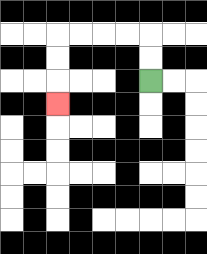{'start': '[6, 3]', 'end': '[2, 4]', 'path_directions': 'U,U,L,L,L,L,D,D,D', 'path_coordinates': '[[6, 3], [6, 2], [6, 1], [5, 1], [4, 1], [3, 1], [2, 1], [2, 2], [2, 3], [2, 4]]'}